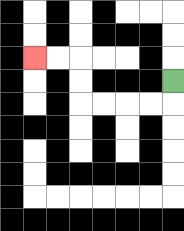{'start': '[7, 3]', 'end': '[1, 2]', 'path_directions': 'D,L,L,L,L,U,U,L,L', 'path_coordinates': '[[7, 3], [7, 4], [6, 4], [5, 4], [4, 4], [3, 4], [3, 3], [3, 2], [2, 2], [1, 2]]'}